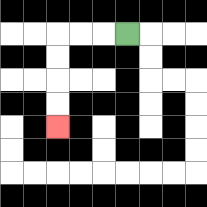{'start': '[5, 1]', 'end': '[2, 5]', 'path_directions': 'L,L,L,D,D,D,D', 'path_coordinates': '[[5, 1], [4, 1], [3, 1], [2, 1], [2, 2], [2, 3], [2, 4], [2, 5]]'}